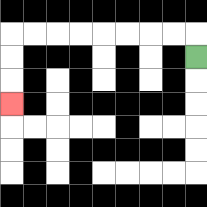{'start': '[8, 2]', 'end': '[0, 4]', 'path_directions': 'U,L,L,L,L,L,L,L,L,D,D,D', 'path_coordinates': '[[8, 2], [8, 1], [7, 1], [6, 1], [5, 1], [4, 1], [3, 1], [2, 1], [1, 1], [0, 1], [0, 2], [0, 3], [0, 4]]'}